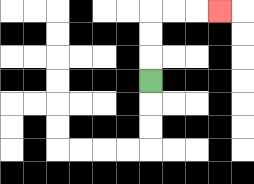{'start': '[6, 3]', 'end': '[9, 0]', 'path_directions': 'U,U,U,R,R,R', 'path_coordinates': '[[6, 3], [6, 2], [6, 1], [6, 0], [7, 0], [8, 0], [9, 0]]'}